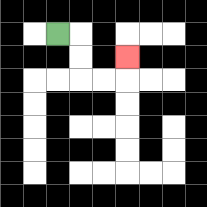{'start': '[2, 1]', 'end': '[5, 2]', 'path_directions': 'R,D,D,R,R,U', 'path_coordinates': '[[2, 1], [3, 1], [3, 2], [3, 3], [4, 3], [5, 3], [5, 2]]'}